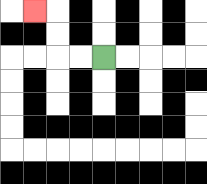{'start': '[4, 2]', 'end': '[1, 0]', 'path_directions': 'L,L,U,U,L', 'path_coordinates': '[[4, 2], [3, 2], [2, 2], [2, 1], [2, 0], [1, 0]]'}